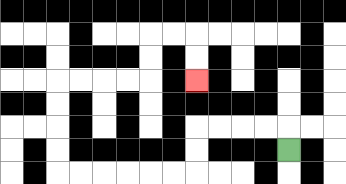{'start': '[12, 6]', 'end': '[8, 3]', 'path_directions': 'U,L,L,L,L,D,D,L,L,L,L,L,L,U,U,U,U,R,R,R,R,U,U,R,R,D,D', 'path_coordinates': '[[12, 6], [12, 5], [11, 5], [10, 5], [9, 5], [8, 5], [8, 6], [8, 7], [7, 7], [6, 7], [5, 7], [4, 7], [3, 7], [2, 7], [2, 6], [2, 5], [2, 4], [2, 3], [3, 3], [4, 3], [5, 3], [6, 3], [6, 2], [6, 1], [7, 1], [8, 1], [8, 2], [8, 3]]'}